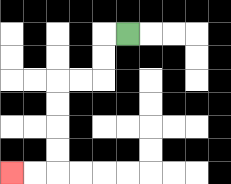{'start': '[5, 1]', 'end': '[0, 7]', 'path_directions': 'L,D,D,L,L,D,D,D,D,L,L', 'path_coordinates': '[[5, 1], [4, 1], [4, 2], [4, 3], [3, 3], [2, 3], [2, 4], [2, 5], [2, 6], [2, 7], [1, 7], [0, 7]]'}